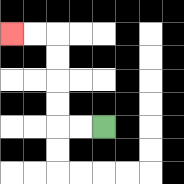{'start': '[4, 5]', 'end': '[0, 1]', 'path_directions': 'L,L,U,U,U,U,L,L', 'path_coordinates': '[[4, 5], [3, 5], [2, 5], [2, 4], [2, 3], [2, 2], [2, 1], [1, 1], [0, 1]]'}